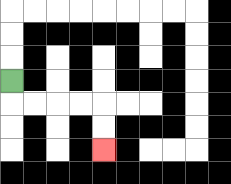{'start': '[0, 3]', 'end': '[4, 6]', 'path_directions': 'D,R,R,R,R,D,D', 'path_coordinates': '[[0, 3], [0, 4], [1, 4], [2, 4], [3, 4], [4, 4], [4, 5], [4, 6]]'}